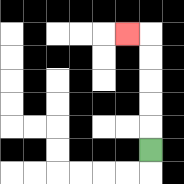{'start': '[6, 6]', 'end': '[5, 1]', 'path_directions': 'U,U,U,U,U,L', 'path_coordinates': '[[6, 6], [6, 5], [6, 4], [6, 3], [6, 2], [6, 1], [5, 1]]'}